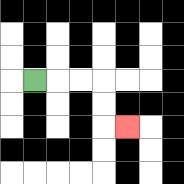{'start': '[1, 3]', 'end': '[5, 5]', 'path_directions': 'R,R,R,D,D,R', 'path_coordinates': '[[1, 3], [2, 3], [3, 3], [4, 3], [4, 4], [4, 5], [5, 5]]'}